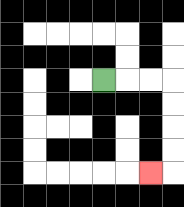{'start': '[4, 3]', 'end': '[6, 7]', 'path_directions': 'R,R,R,D,D,D,D,L', 'path_coordinates': '[[4, 3], [5, 3], [6, 3], [7, 3], [7, 4], [7, 5], [7, 6], [7, 7], [6, 7]]'}